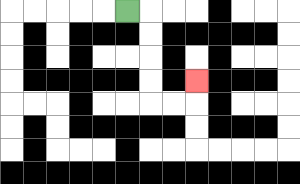{'start': '[5, 0]', 'end': '[8, 3]', 'path_directions': 'R,D,D,D,D,R,R,U', 'path_coordinates': '[[5, 0], [6, 0], [6, 1], [6, 2], [6, 3], [6, 4], [7, 4], [8, 4], [8, 3]]'}